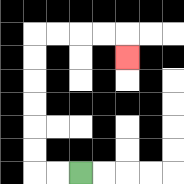{'start': '[3, 7]', 'end': '[5, 2]', 'path_directions': 'L,L,U,U,U,U,U,U,R,R,R,R,D', 'path_coordinates': '[[3, 7], [2, 7], [1, 7], [1, 6], [1, 5], [1, 4], [1, 3], [1, 2], [1, 1], [2, 1], [3, 1], [4, 1], [5, 1], [5, 2]]'}